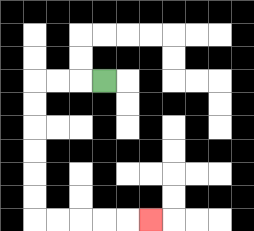{'start': '[4, 3]', 'end': '[6, 9]', 'path_directions': 'L,L,L,D,D,D,D,D,D,R,R,R,R,R', 'path_coordinates': '[[4, 3], [3, 3], [2, 3], [1, 3], [1, 4], [1, 5], [1, 6], [1, 7], [1, 8], [1, 9], [2, 9], [3, 9], [4, 9], [5, 9], [6, 9]]'}